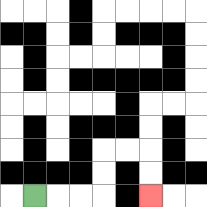{'start': '[1, 8]', 'end': '[6, 8]', 'path_directions': 'R,R,R,U,U,R,R,D,D', 'path_coordinates': '[[1, 8], [2, 8], [3, 8], [4, 8], [4, 7], [4, 6], [5, 6], [6, 6], [6, 7], [6, 8]]'}